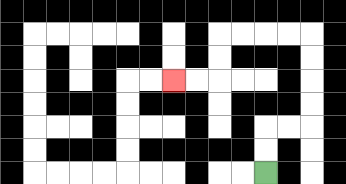{'start': '[11, 7]', 'end': '[7, 3]', 'path_directions': 'U,U,R,R,U,U,U,U,L,L,L,L,D,D,L,L', 'path_coordinates': '[[11, 7], [11, 6], [11, 5], [12, 5], [13, 5], [13, 4], [13, 3], [13, 2], [13, 1], [12, 1], [11, 1], [10, 1], [9, 1], [9, 2], [9, 3], [8, 3], [7, 3]]'}